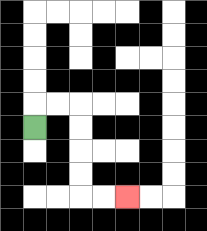{'start': '[1, 5]', 'end': '[5, 8]', 'path_directions': 'U,R,R,D,D,D,D,R,R', 'path_coordinates': '[[1, 5], [1, 4], [2, 4], [3, 4], [3, 5], [3, 6], [3, 7], [3, 8], [4, 8], [5, 8]]'}